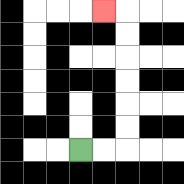{'start': '[3, 6]', 'end': '[4, 0]', 'path_directions': 'R,R,U,U,U,U,U,U,L', 'path_coordinates': '[[3, 6], [4, 6], [5, 6], [5, 5], [5, 4], [5, 3], [5, 2], [5, 1], [5, 0], [4, 0]]'}